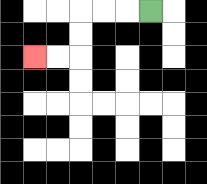{'start': '[6, 0]', 'end': '[1, 2]', 'path_directions': 'L,L,L,D,D,L,L', 'path_coordinates': '[[6, 0], [5, 0], [4, 0], [3, 0], [3, 1], [3, 2], [2, 2], [1, 2]]'}